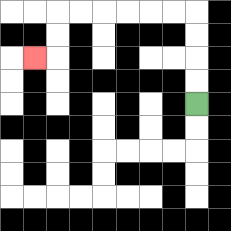{'start': '[8, 4]', 'end': '[1, 2]', 'path_directions': 'U,U,U,U,L,L,L,L,L,L,D,D,L', 'path_coordinates': '[[8, 4], [8, 3], [8, 2], [8, 1], [8, 0], [7, 0], [6, 0], [5, 0], [4, 0], [3, 0], [2, 0], [2, 1], [2, 2], [1, 2]]'}